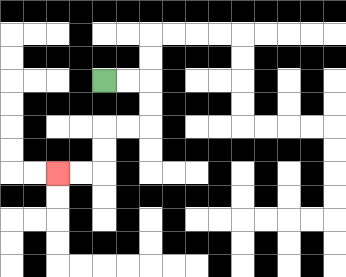{'start': '[4, 3]', 'end': '[2, 7]', 'path_directions': 'R,R,D,D,L,L,D,D,L,L', 'path_coordinates': '[[4, 3], [5, 3], [6, 3], [6, 4], [6, 5], [5, 5], [4, 5], [4, 6], [4, 7], [3, 7], [2, 7]]'}